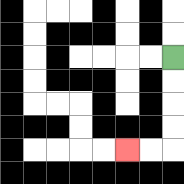{'start': '[7, 2]', 'end': '[5, 6]', 'path_directions': 'D,D,D,D,L,L', 'path_coordinates': '[[7, 2], [7, 3], [7, 4], [7, 5], [7, 6], [6, 6], [5, 6]]'}